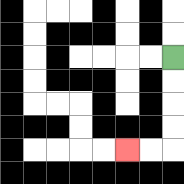{'start': '[7, 2]', 'end': '[5, 6]', 'path_directions': 'D,D,D,D,L,L', 'path_coordinates': '[[7, 2], [7, 3], [7, 4], [7, 5], [7, 6], [6, 6], [5, 6]]'}